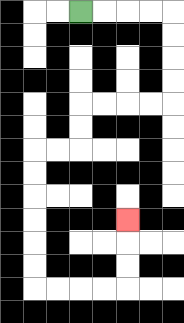{'start': '[3, 0]', 'end': '[5, 9]', 'path_directions': 'R,R,R,R,D,D,D,D,L,L,L,L,D,D,L,L,D,D,D,D,D,D,R,R,R,R,U,U,U', 'path_coordinates': '[[3, 0], [4, 0], [5, 0], [6, 0], [7, 0], [7, 1], [7, 2], [7, 3], [7, 4], [6, 4], [5, 4], [4, 4], [3, 4], [3, 5], [3, 6], [2, 6], [1, 6], [1, 7], [1, 8], [1, 9], [1, 10], [1, 11], [1, 12], [2, 12], [3, 12], [4, 12], [5, 12], [5, 11], [5, 10], [5, 9]]'}